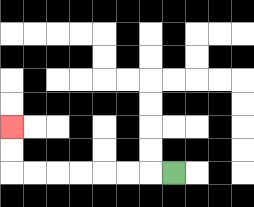{'start': '[7, 7]', 'end': '[0, 5]', 'path_directions': 'L,L,L,L,L,L,L,U,U', 'path_coordinates': '[[7, 7], [6, 7], [5, 7], [4, 7], [3, 7], [2, 7], [1, 7], [0, 7], [0, 6], [0, 5]]'}